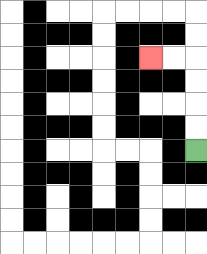{'start': '[8, 6]', 'end': '[6, 2]', 'path_directions': 'U,U,U,U,L,L', 'path_coordinates': '[[8, 6], [8, 5], [8, 4], [8, 3], [8, 2], [7, 2], [6, 2]]'}